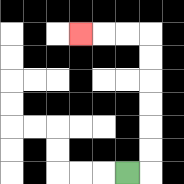{'start': '[5, 7]', 'end': '[3, 1]', 'path_directions': 'R,U,U,U,U,U,U,L,L,L', 'path_coordinates': '[[5, 7], [6, 7], [6, 6], [6, 5], [6, 4], [6, 3], [6, 2], [6, 1], [5, 1], [4, 1], [3, 1]]'}